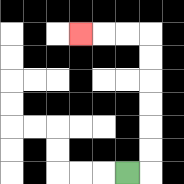{'start': '[5, 7]', 'end': '[3, 1]', 'path_directions': 'R,U,U,U,U,U,U,L,L,L', 'path_coordinates': '[[5, 7], [6, 7], [6, 6], [6, 5], [6, 4], [6, 3], [6, 2], [6, 1], [5, 1], [4, 1], [3, 1]]'}